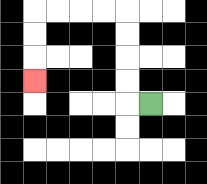{'start': '[6, 4]', 'end': '[1, 3]', 'path_directions': 'L,U,U,U,U,L,L,L,L,D,D,D', 'path_coordinates': '[[6, 4], [5, 4], [5, 3], [5, 2], [5, 1], [5, 0], [4, 0], [3, 0], [2, 0], [1, 0], [1, 1], [1, 2], [1, 3]]'}